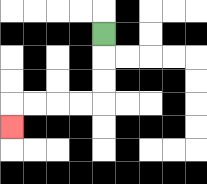{'start': '[4, 1]', 'end': '[0, 5]', 'path_directions': 'D,D,D,L,L,L,L,D', 'path_coordinates': '[[4, 1], [4, 2], [4, 3], [4, 4], [3, 4], [2, 4], [1, 4], [0, 4], [0, 5]]'}